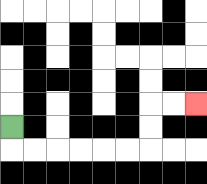{'start': '[0, 5]', 'end': '[8, 4]', 'path_directions': 'D,R,R,R,R,R,R,U,U,R,R', 'path_coordinates': '[[0, 5], [0, 6], [1, 6], [2, 6], [3, 6], [4, 6], [5, 6], [6, 6], [6, 5], [6, 4], [7, 4], [8, 4]]'}